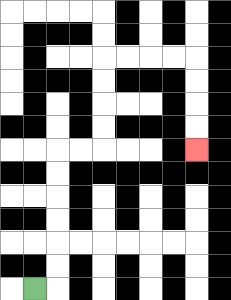{'start': '[1, 12]', 'end': '[8, 6]', 'path_directions': 'R,U,U,U,U,U,U,R,R,U,U,U,U,R,R,R,R,D,D,D,D', 'path_coordinates': '[[1, 12], [2, 12], [2, 11], [2, 10], [2, 9], [2, 8], [2, 7], [2, 6], [3, 6], [4, 6], [4, 5], [4, 4], [4, 3], [4, 2], [5, 2], [6, 2], [7, 2], [8, 2], [8, 3], [8, 4], [8, 5], [8, 6]]'}